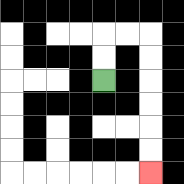{'start': '[4, 3]', 'end': '[6, 7]', 'path_directions': 'U,U,R,R,D,D,D,D,D,D', 'path_coordinates': '[[4, 3], [4, 2], [4, 1], [5, 1], [6, 1], [6, 2], [6, 3], [6, 4], [6, 5], [6, 6], [6, 7]]'}